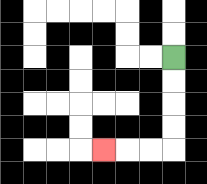{'start': '[7, 2]', 'end': '[4, 6]', 'path_directions': 'D,D,D,D,L,L,L', 'path_coordinates': '[[7, 2], [7, 3], [7, 4], [7, 5], [7, 6], [6, 6], [5, 6], [4, 6]]'}